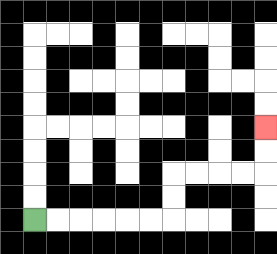{'start': '[1, 9]', 'end': '[11, 5]', 'path_directions': 'R,R,R,R,R,R,U,U,R,R,R,R,U,U', 'path_coordinates': '[[1, 9], [2, 9], [3, 9], [4, 9], [5, 9], [6, 9], [7, 9], [7, 8], [7, 7], [8, 7], [9, 7], [10, 7], [11, 7], [11, 6], [11, 5]]'}